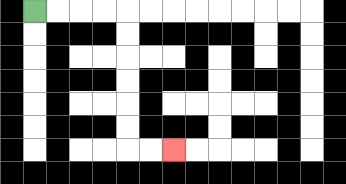{'start': '[1, 0]', 'end': '[7, 6]', 'path_directions': 'R,R,R,R,D,D,D,D,D,D,R,R', 'path_coordinates': '[[1, 0], [2, 0], [3, 0], [4, 0], [5, 0], [5, 1], [5, 2], [5, 3], [5, 4], [5, 5], [5, 6], [6, 6], [7, 6]]'}